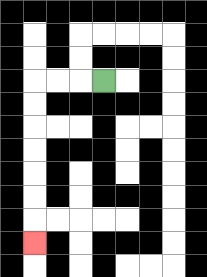{'start': '[4, 3]', 'end': '[1, 10]', 'path_directions': 'L,L,L,D,D,D,D,D,D,D', 'path_coordinates': '[[4, 3], [3, 3], [2, 3], [1, 3], [1, 4], [1, 5], [1, 6], [1, 7], [1, 8], [1, 9], [1, 10]]'}